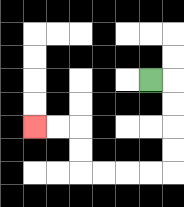{'start': '[6, 3]', 'end': '[1, 5]', 'path_directions': 'R,D,D,D,D,L,L,L,L,U,U,L,L', 'path_coordinates': '[[6, 3], [7, 3], [7, 4], [7, 5], [7, 6], [7, 7], [6, 7], [5, 7], [4, 7], [3, 7], [3, 6], [3, 5], [2, 5], [1, 5]]'}